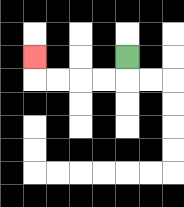{'start': '[5, 2]', 'end': '[1, 2]', 'path_directions': 'D,L,L,L,L,U', 'path_coordinates': '[[5, 2], [5, 3], [4, 3], [3, 3], [2, 3], [1, 3], [1, 2]]'}